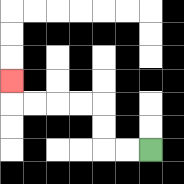{'start': '[6, 6]', 'end': '[0, 3]', 'path_directions': 'L,L,U,U,L,L,L,L,U', 'path_coordinates': '[[6, 6], [5, 6], [4, 6], [4, 5], [4, 4], [3, 4], [2, 4], [1, 4], [0, 4], [0, 3]]'}